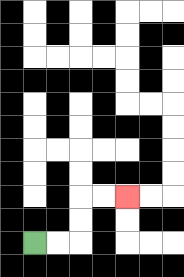{'start': '[1, 10]', 'end': '[5, 8]', 'path_directions': 'R,R,U,U,R,R', 'path_coordinates': '[[1, 10], [2, 10], [3, 10], [3, 9], [3, 8], [4, 8], [5, 8]]'}